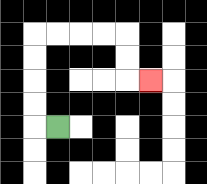{'start': '[2, 5]', 'end': '[6, 3]', 'path_directions': 'L,U,U,U,U,R,R,R,R,D,D,R', 'path_coordinates': '[[2, 5], [1, 5], [1, 4], [1, 3], [1, 2], [1, 1], [2, 1], [3, 1], [4, 1], [5, 1], [5, 2], [5, 3], [6, 3]]'}